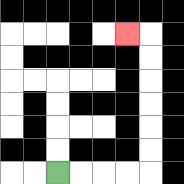{'start': '[2, 7]', 'end': '[5, 1]', 'path_directions': 'R,R,R,R,U,U,U,U,U,U,L', 'path_coordinates': '[[2, 7], [3, 7], [4, 7], [5, 7], [6, 7], [6, 6], [6, 5], [6, 4], [6, 3], [6, 2], [6, 1], [5, 1]]'}